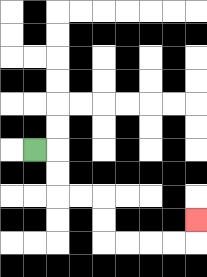{'start': '[1, 6]', 'end': '[8, 9]', 'path_directions': 'R,D,D,R,R,D,D,R,R,R,R,U', 'path_coordinates': '[[1, 6], [2, 6], [2, 7], [2, 8], [3, 8], [4, 8], [4, 9], [4, 10], [5, 10], [6, 10], [7, 10], [8, 10], [8, 9]]'}